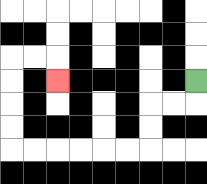{'start': '[8, 3]', 'end': '[2, 3]', 'path_directions': 'D,L,L,D,D,L,L,L,L,L,L,U,U,U,U,R,R,D', 'path_coordinates': '[[8, 3], [8, 4], [7, 4], [6, 4], [6, 5], [6, 6], [5, 6], [4, 6], [3, 6], [2, 6], [1, 6], [0, 6], [0, 5], [0, 4], [0, 3], [0, 2], [1, 2], [2, 2], [2, 3]]'}